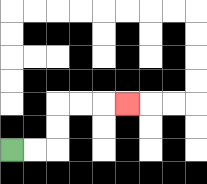{'start': '[0, 6]', 'end': '[5, 4]', 'path_directions': 'R,R,U,U,R,R,R', 'path_coordinates': '[[0, 6], [1, 6], [2, 6], [2, 5], [2, 4], [3, 4], [4, 4], [5, 4]]'}